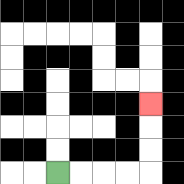{'start': '[2, 7]', 'end': '[6, 4]', 'path_directions': 'R,R,R,R,U,U,U', 'path_coordinates': '[[2, 7], [3, 7], [4, 7], [5, 7], [6, 7], [6, 6], [6, 5], [6, 4]]'}